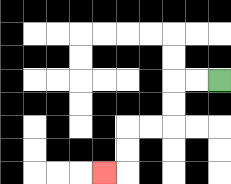{'start': '[9, 3]', 'end': '[4, 7]', 'path_directions': 'L,L,D,D,L,L,D,D,L', 'path_coordinates': '[[9, 3], [8, 3], [7, 3], [7, 4], [7, 5], [6, 5], [5, 5], [5, 6], [5, 7], [4, 7]]'}